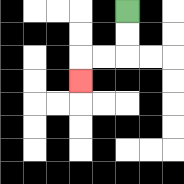{'start': '[5, 0]', 'end': '[3, 3]', 'path_directions': 'D,D,L,L,D', 'path_coordinates': '[[5, 0], [5, 1], [5, 2], [4, 2], [3, 2], [3, 3]]'}